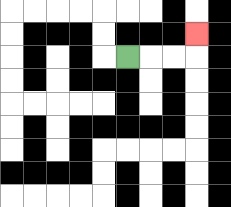{'start': '[5, 2]', 'end': '[8, 1]', 'path_directions': 'R,R,R,U', 'path_coordinates': '[[5, 2], [6, 2], [7, 2], [8, 2], [8, 1]]'}